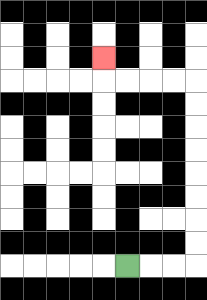{'start': '[5, 11]', 'end': '[4, 2]', 'path_directions': 'R,R,R,U,U,U,U,U,U,U,U,L,L,L,L,U', 'path_coordinates': '[[5, 11], [6, 11], [7, 11], [8, 11], [8, 10], [8, 9], [8, 8], [8, 7], [8, 6], [8, 5], [8, 4], [8, 3], [7, 3], [6, 3], [5, 3], [4, 3], [4, 2]]'}